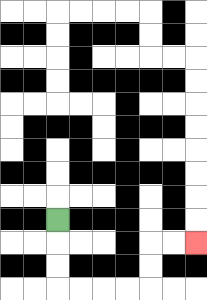{'start': '[2, 9]', 'end': '[8, 10]', 'path_directions': 'D,D,D,R,R,R,R,U,U,R,R', 'path_coordinates': '[[2, 9], [2, 10], [2, 11], [2, 12], [3, 12], [4, 12], [5, 12], [6, 12], [6, 11], [6, 10], [7, 10], [8, 10]]'}